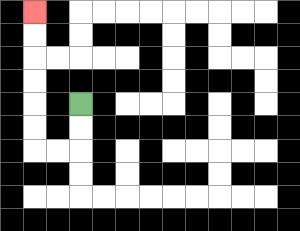{'start': '[3, 4]', 'end': '[1, 0]', 'path_directions': 'D,D,L,L,U,U,U,U,U,U', 'path_coordinates': '[[3, 4], [3, 5], [3, 6], [2, 6], [1, 6], [1, 5], [1, 4], [1, 3], [1, 2], [1, 1], [1, 0]]'}